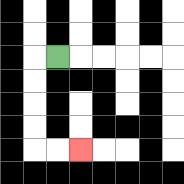{'start': '[2, 2]', 'end': '[3, 6]', 'path_directions': 'L,D,D,D,D,R,R', 'path_coordinates': '[[2, 2], [1, 2], [1, 3], [1, 4], [1, 5], [1, 6], [2, 6], [3, 6]]'}